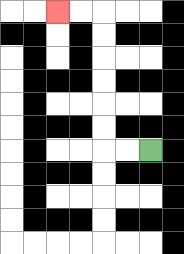{'start': '[6, 6]', 'end': '[2, 0]', 'path_directions': 'L,L,U,U,U,U,U,U,L,L', 'path_coordinates': '[[6, 6], [5, 6], [4, 6], [4, 5], [4, 4], [4, 3], [4, 2], [4, 1], [4, 0], [3, 0], [2, 0]]'}